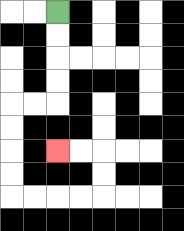{'start': '[2, 0]', 'end': '[2, 6]', 'path_directions': 'D,D,D,D,L,L,D,D,D,D,R,R,R,R,U,U,L,L', 'path_coordinates': '[[2, 0], [2, 1], [2, 2], [2, 3], [2, 4], [1, 4], [0, 4], [0, 5], [0, 6], [0, 7], [0, 8], [1, 8], [2, 8], [3, 8], [4, 8], [4, 7], [4, 6], [3, 6], [2, 6]]'}